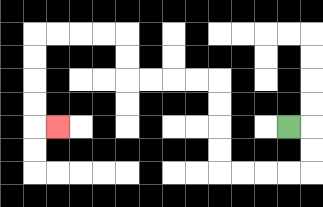{'start': '[12, 5]', 'end': '[2, 5]', 'path_directions': 'R,D,D,L,L,L,L,U,U,U,U,L,L,L,L,U,U,L,L,L,L,D,D,D,D,R', 'path_coordinates': '[[12, 5], [13, 5], [13, 6], [13, 7], [12, 7], [11, 7], [10, 7], [9, 7], [9, 6], [9, 5], [9, 4], [9, 3], [8, 3], [7, 3], [6, 3], [5, 3], [5, 2], [5, 1], [4, 1], [3, 1], [2, 1], [1, 1], [1, 2], [1, 3], [1, 4], [1, 5], [2, 5]]'}